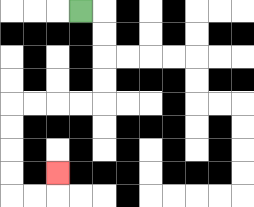{'start': '[3, 0]', 'end': '[2, 7]', 'path_directions': 'R,D,D,D,D,L,L,L,L,D,D,D,D,R,R,U', 'path_coordinates': '[[3, 0], [4, 0], [4, 1], [4, 2], [4, 3], [4, 4], [3, 4], [2, 4], [1, 4], [0, 4], [0, 5], [0, 6], [0, 7], [0, 8], [1, 8], [2, 8], [2, 7]]'}